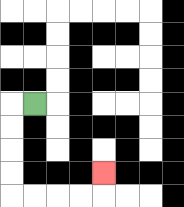{'start': '[1, 4]', 'end': '[4, 7]', 'path_directions': 'L,D,D,D,D,R,R,R,R,U', 'path_coordinates': '[[1, 4], [0, 4], [0, 5], [0, 6], [0, 7], [0, 8], [1, 8], [2, 8], [3, 8], [4, 8], [4, 7]]'}